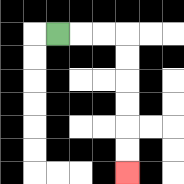{'start': '[2, 1]', 'end': '[5, 7]', 'path_directions': 'R,R,R,D,D,D,D,D,D', 'path_coordinates': '[[2, 1], [3, 1], [4, 1], [5, 1], [5, 2], [5, 3], [5, 4], [5, 5], [5, 6], [5, 7]]'}